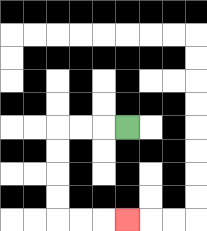{'start': '[5, 5]', 'end': '[5, 9]', 'path_directions': 'L,L,L,D,D,D,D,R,R,R', 'path_coordinates': '[[5, 5], [4, 5], [3, 5], [2, 5], [2, 6], [2, 7], [2, 8], [2, 9], [3, 9], [4, 9], [5, 9]]'}